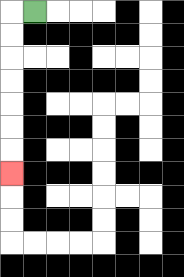{'start': '[1, 0]', 'end': '[0, 7]', 'path_directions': 'L,D,D,D,D,D,D,D', 'path_coordinates': '[[1, 0], [0, 0], [0, 1], [0, 2], [0, 3], [0, 4], [0, 5], [0, 6], [0, 7]]'}